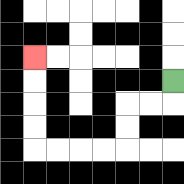{'start': '[7, 3]', 'end': '[1, 2]', 'path_directions': 'D,L,L,D,D,L,L,L,L,U,U,U,U', 'path_coordinates': '[[7, 3], [7, 4], [6, 4], [5, 4], [5, 5], [5, 6], [4, 6], [3, 6], [2, 6], [1, 6], [1, 5], [1, 4], [1, 3], [1, 2]]'}